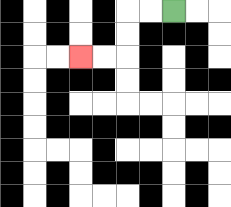{'start': '[7, 0]', 'end': '[3, 2]', 'path_directions': 'L,L,D,D,L,L', 'path_coordinates': '[[7, 0], [6, 0], [5, 0], [5, 1], [5, 2], [4, 2], [3, 2]]'}